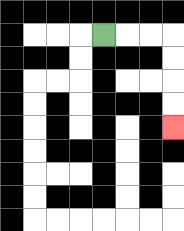{'start': '[4, 1]', 'end': '[7, 5]', 'path_directions': 'R,R,R,D,D,D,D', 'path_coordinates': '[[4, 1], [5, 1], [6, 1], [7, 1], [7, 2], [7, 3], [7, 4], [7, 5]]'}